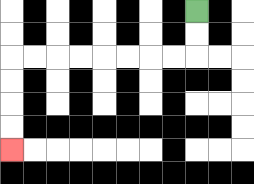{'start': '[8, 0]', 'end': '[0, 6]', 'path_directions': 'D,D,L,L,L,L,L,L,L,L,D,D,D,D', 'path_coordinates': '[[8, 0], [8, 1], [8, 2], [7, 2], [6, 2], [5, 2], [4, 2], [3, 2], [2, 2], [1, 2], [0, 2], [0, 3], [0, 4], [0, 5], [0, 6]]'}